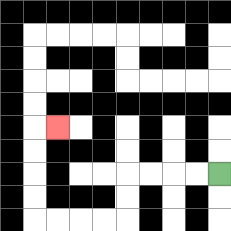{'start': '[9, 7]', 'end': '[2, 5]', 'path_directions': 'L,L,L,L,D,D,L,L,L,L,U,U,U,U,R', 'path_coordinates': '[[9, 7], [8, 7], [7, 7], [6, 7], [5, 7], [5, 8], [5, 9], [4, 9], [3, 9], [2, 9], [1, 9], [1, 8], [1, 7], [1, 6], [1, 5], [2, 5]]'}